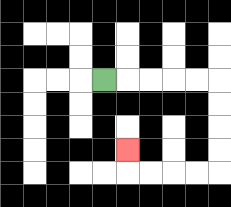{'start': '[4, 3]', 'end': '[5, 6]', 'path_directions': 'R,R,R,R,R,D,D,D,D,L,L,L,L,U', 'path_coordinates': '[[4, 3], [5, 3], [6, 3], [7, 3], [8, 3], [9, 3], [9, 4], [9, 5], [9, 6], [9, 7], [8, 7], [7, 7], [6, 7], [5, 7], [5, 6]]'}